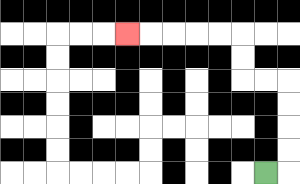{'start': '[11, 7]', 'end': '[5, 1]', 'path_directions': 'R,U,U,U,U,L,L,U,U,L,L,L,L,L', 'path_coordinates': '[[11, 7], [12, 7], [12, 6], [12, 5], [12, 4], [12, 3], [11, 3], [10, 3], [10, 2], [10, 1], [9, 1], [8, 1], [7, 1], [6, 1], [5, 1]]'}